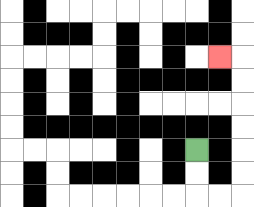{'start': '[8, 6]', 'end': '[9, 2]', 'path_directions': 'D,D,R,R,U,U,U,U,U,U,L', 'path_coordinates': '[[8, 6], [8, 7], [8, 8], [9, 8], [10, 8], [10, 7], [10, 6], [10, 5], [10, 4], [10, 3], [10, 2], [9, 2]]'}